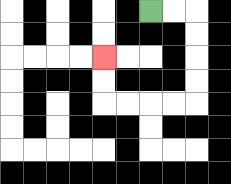{'start': '[6, 0]', 'end': '[4, 2]', 'path_directions': 'R,R,D,D,D,D,L,L,L,L,U,U', 'path_coordinates': '[[6, 0], [7, 0], [8, 0], [8, 1], [8, 2], [8, 3], [8, 4], [7, 4], [6, 4], [5, 4], [4, 4], [4, 3], [4, 2]]'}